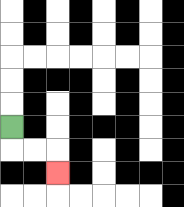{'start': '[0, 5]', 'end': '[2, 7]', 'path_directions': 'D,R,R,D', 'path_coordinates': '[[0, 5], [0, 6], [1, 6], [2, 6], [2, 7]]'}